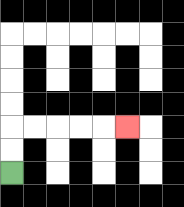{'start': '[0, 7]', 'end': '[5, 5]', 'path_directions': 'U,U,R,R,R,R,R', 'path_coordinates': '[[0, 7], [0, 6], [0, 5], [1, 5], [2, 5], [3, 5], [4, 5], [5, 5]]'}